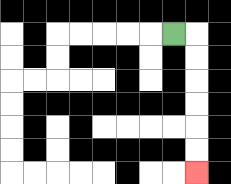{'start': '[7, 1]', 'end': '[8, 7]', 'path_directions': 'R,D,D,D,D,D,D', 'path_coordinates': '[[7, 1], [8, 1], [8, 2], [8, 3], [8, 4], [8, 5], [8, 6], [8, 7]]'}